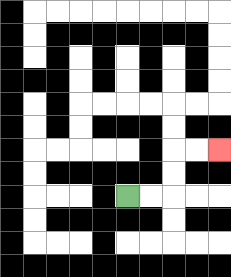{'start': '[5, 8]', 'end': '[9, 6]', 'path_directions': 'R,R,U,U,R,R', 'path_coordinates': '[[5, 8], [6, 8], [7, 8], [7, 7], [7, 6], [8, 6], [9, 6]]'}